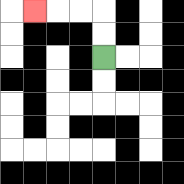{'start': '[4, 2]', 'end': '[1, 0]', 'path_directions': 'U,U,L,L,L', 'path_coordinates': '[[4, 2], [4, 1], [4, 0], [3, 0], [2, 0], [1, 0]]'}